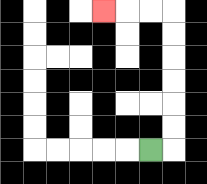{'start': '[6, 6]', 'end': '[4, 0]', 'path_directions': 'R,U,U,U,U,U,U,L,L,L', 'path_coordinates': '[[6, 6], [7, 6], [7, 5], [7, 4], [7, 3], [7, 2], [7, 1], [7, 0], [6, 0], [5, 0], [4, 0]]'}